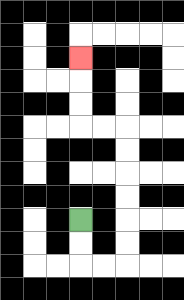{'start': '[3, 9]', 'end': '[3, 2]', 'path_directions': 'D,D,R,R,U,U,U,U,U,U,L,L,U,U,U', 'path_coordinates': '[[3, 9], [3, 10], [3, 11], [4, 11], [5, 11], [5, 10], [5, 9], [5, 8], [5, 7], [5, 6], [5, 5], [4, 5], [3, 5], [3, 4], [3, 3], [3, 2]]'}